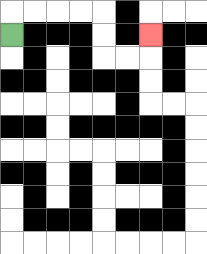{'start': '[0, 1]', 'end': '[6, 1]', 'path_directions': 'U,R,R,R,R,D,D,R,R,U', 'path_coordinates': '[[0, 1], [0, 0], [1, 0], [2, 0], [3, 0], [4, 0], [4, 1], [4, 2], [5, 2], [6, 2], [6, 1]]'}